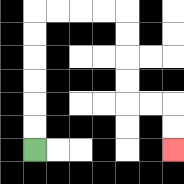{'start': '[1, 6]', 'end': '[7, 6]', 'path_directions': 'U,U,U,U,U,U,R,R,R,R,D,D,D,D,R,R,D,D', 'path_coordinates': '[[1, 6], [1, 5], [1, 4], [1, 3], [1, 2], [1, 1], [1, 0], [2, 0], [3, 0], [4, 0], [5, 0], [5, 1], [5, 2], [5, 3], [5, 4], [6, 4], [7, 4], [7, 5], [7, 6]]'}